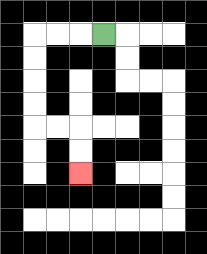{'start': '[4, 1]', 'end': '[3, 7]', 'path_directions': 'L,L,L,D,D,D,D,R,R,D,D', 'path_coordinates': '[[4, 1], [3, 1], [2, 1], [1, 1], [1, 2], [1, 3], [1, 4], [1, 5], [2, 5], [3, 5], [3, 6], [3, 7]]'}